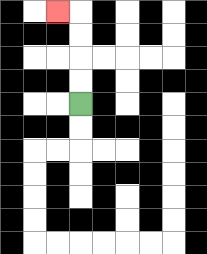{'start': '[3, 4]', 'end': '[2, 0]', 'path_directions': 'U,U,U,U,L', 'path_coordinates': '[[3, 4], [3, 3], [3, 2], [3, 1], [3, 0], [2, 0]]'}